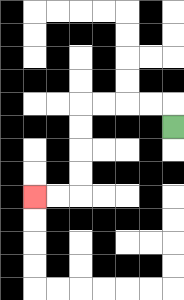{'start': '[7, 5]', 'end': '[1, 8]', 'path_directions': 'U,L,L,L,L,D,D,D,D,L,L', 'path_coordinates': '[[7, 5], [7, 4], [6, 4], [5, 4], [4, 4], [3, 4], [3, 5], [3, 6], [3, 7], [3, 8], [2, 8], [1, 8]]'}